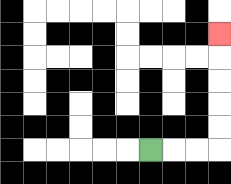{'start': '[6, 6]', 'end': '[9, 1]', 'path_directions': 'R,R,R,U,U,U,U,U', 'path_coordinates': '[[6, 6], [7, 6], [8, 6], [9, 6], [9, 5], [9, 4], [9, 3], [9, 2], [9, 1]]'}